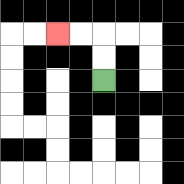{'start': '[4, 3]', 'end': '[2, 1]', 'path_directions': 'U,U,L,L', 'path_coordinates': '[[4, 3], [4, 2], [4, 1], [3, 1], [2, 1]]'}